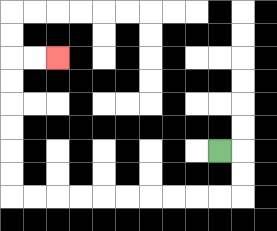{'start': '[9, 6]', 'end': '[2, 2]', 'path_directions': 'R,D,D,L,L,L,L,L,L,L,L,L,L,U,U,U,U,U,U,R,R', 'path_coordinates': '[[9, 6], [10, 6], [10, 7], [10, 8], [9, 8], [8, 8], [7, 8], [6, 8], [5, 8], [4, 8], [3, 8], [2, 8], [1, 8], [0, 8], [0, 7], [0, 6], [0, 5], [0, 4], [0, 3], [0, 2], [1, 2], [2, 2]]'}